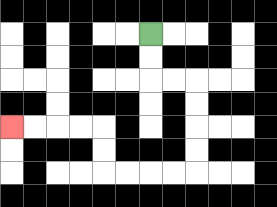{'start': '[6, 1]', 'end': '[0, 5]', 'path_directions': 'D,D,R,R,D,D,D,D,L,L,L,L,U,U,L,L,L,L', 'path_coordinates': '[[6, 1], [6, 2], [6, 3], [7, 3], [8, 3], [8, 4], [8, 5], [8, 6], [8, 7], [7, 7], [6, 7], [5, 7], [4, 7], [4, 6], [4, 5], [3, 5], [2, 5], [1, 5], [0, 5]]'}